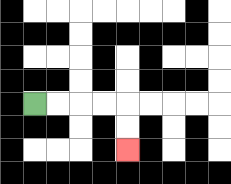{'start': '[1, 4]', 'end': '[5, 6]', 'path_directions': 'R,R,R,R,D,D', 'path_coordinates': '[[1, 4], [2, 4], [3, 4], [4, 4], [5, 4], [5, 5], [5, 6]]'}